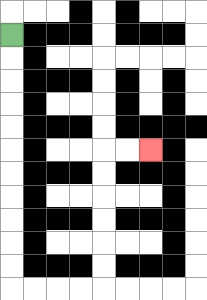{'start': '[0, 1]', 'end': '[6, 6]', 'path_directions': 'D,D,D,D,D,D,D,D,D,D,D,R,R,R,R,U,U,U,U,U,U,R,R', 'path_coordinates': '[[0, 1], [0, 2], [0, 3], [0, 4], [0, 5], [0, 6], [0, 7], [0, 8], [0, 9], [0, 10], [0, 11], [0, 12], [1, 12], [2, 12], [3, 12], [4, 12], [4, 11], [4, 10], [4, 9], [4, 8], [4, 7], [4, 6], [5, 6], [6, 6]]'}